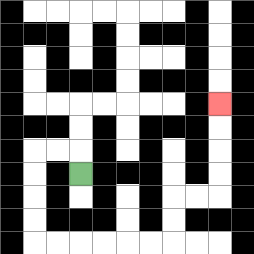{'start': '[3, 7]', 'end': '[9, 4]', 'path_directions': 'U,L,L,D,D,D,D,R,R,R,R,R,R,U,U,R,R,U,U,U,U', 'path_coordinates': '[[3, 7], [3, 6], [2, 6], [1, 6], [1, 7], [1, 8], [1, 9], [1, 10], [2, 10], [3, 10], [4, 10], [5, 10], [6, 10], [7, 10], [7, 9], [7, 8], [8, 8], [9, 8], [9, 7], [9, 6], [9, 5], [9, 4]]'}